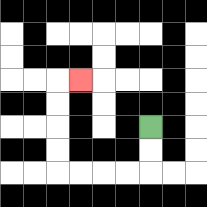{'start': '[6, 5]', 'end': '[3, 3]', 'path_directions': 'D,D,L,L,L,L,U,U,U,U,R', 'path_coordinates': '[[6, 5], [6, 6], [6, 7], [5, 7], [4, 7], [3, 7], [2, 7], [2, 6], [2, 5], [2, 4], [2, 3], [3, 3]]'}